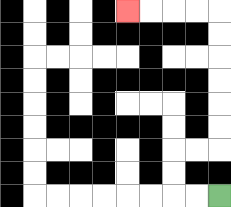{'start': '[9, 8]', 'end': '[5, 0]', 'path_directions': 'L,L,U,U,R,R,U,U,U,U,U,U,L,L,L,L', 'path_coordinates': '[[9, 8], [8, 8], [7, 8], [7, 7], [7, 6], [8, 6], [9, 6], [9, 5], [9, 4], [9, 3], [9, 2], [9, 1], [9, 0], [8, 0], [7, 0], [6, 0], [5, 0]]'}